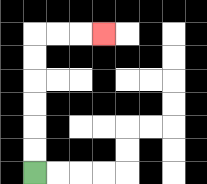{'start': '[1, 7]', 'end': '[4, 1]', 'path_directions': 'U,U,U,U,U,U,R,R,R', 'path_coordinates': '[[1, 7], [1, 6], [1, 5], [1, 4], [1, 3], [1, 2], [1, 1], [2, 1], [3, 1], [4, 1]]'}